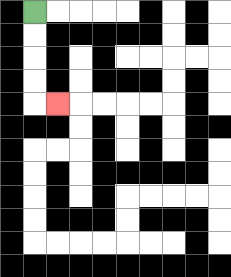{'start': '[1, 0]', 'end': '[2, 4]', 'path_directions': 'D,D,D,D,R', 'path_coordinates': '[[1, 0], [1, 1], [1, 2], [1, 3], [1, 4], [2, 4]]'}